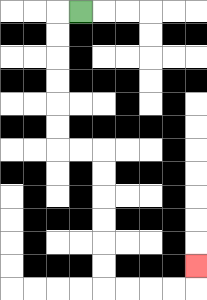{'start': '[3, 0]', 'end': '[8, 11]', 'path_directions': 'L,D,D,D,D,D,D,R,R,D,D,D,D,D,D,R,R,R,R,U', 'path_coordinates': '[[3, 0], [2, 0], [2, 1], [2, 2], [2, 3], [2, 4], [2, 5], [2, 6], [3, 6], [4, 6], [4, 7], [4, 8], [4, 9], [4, 10], [4, 11], [4, 12], [5, 12], [6, 12], [7, 12], [8, 12], [8, 11]]'}